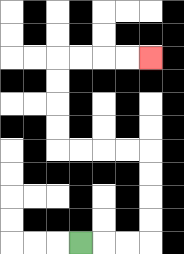{'start': '[3, 10]', 'end': '[6, 2]', 'path_directions': 'R,R,R,U,U,U,U,L,L,L,L,U,U,U,U,R,R,R,R', 'path_coordinates': '[[3, 10], [4, 10], [5, 10], [6, 10], [6, 9], [6, 8], [6, 7], [6, 6], [5, 6], [4, 6], [3, 6], [2, 6], [2, 5], [2, 4], [2, 3], [2, 2], [3, 2], [4, 2], [5, 2], [6, 2]]'}